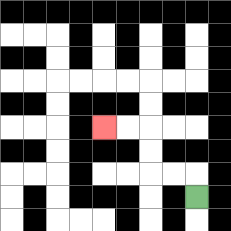{'start': '[8, 8]', 'end': '[4, 5]', 'path_directions': 'U,L,L,U,U,L,L', 'path_coordinates': '[[8, 8], [8, 7], [7, 7], [6, 7], [6, 6], [6, 5], [5, 5], [4, 5]]'}